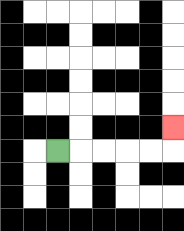{'start': '[2, 6]', 'end': '[7, 5]', 'path_directions': 'R,R,R,R,R,U', 'path_coordinates': '[[2, 6], [3, 6], [4, 6], [5, 6], [6, 6], [7, 6], [7, 5]]'}